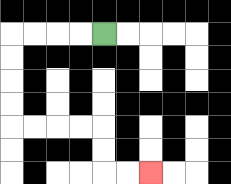{'start': '[4, 1]', 'end': '[6, 7]', 'path_directions': 'L,L,L,L,D,D,D,D,R,R,R,R,D,D,R,R', 'path_coordinates': '[[4, 1], [3, 1], [2, 1], [1, 1], [0, 1], [0, 2], [0, 3], [0, 4], [0, 5], [1, 5], [2, 5], [3, 5], [4, 5], [4, 6], [4, 7], [5, 7], [6, 7]]'}